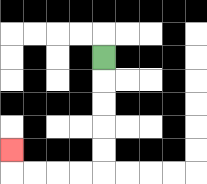{'start': '[4, 2]', 'end': '[0, 6]', 'path_directions': 'D,D,D,D,D,L,L,L,L,U', 'path_coordinates': '[[4, 2], [4, 3], [4, 4], [4, 5], [4, 6], [4, 7], [3, 7], [2, 7], [1, 7], [0, 7], [0, 6]]'}